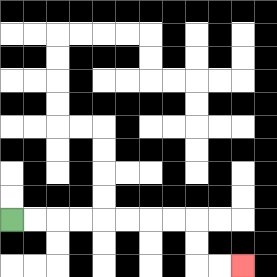{'start': '[0, 9]', 'end': '[10, 11]', 'path_directions': 'R,R,R,R,R,R,R,R,D,D,R,R', 'path_coordinates': '[[0, 9], [1, 9], [2, 9], [3, 9], [4, 9], [5, 9], [6, 9], [7, 9], [8, 9], [8, 10], [8, 11], [9, 11], [10, 11]]'}